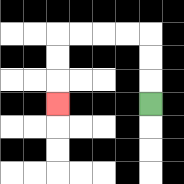{'start': '[6, 4]', 'end': '[2, 4]', 'path_directions': 'U,U,U,L,L,L,L,D,D,D', 'path_coordinates': '[[6, 4], [6, 3], [6, 2], [6, 1], [5, 1], [4, 1], [3, 1], [2, 1], [2, 2], [2, 3], [2, 4]]'}